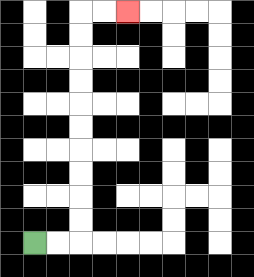{'start': '[1, 10]', 'end': '[5, 0]', 'path_directions': 'R,R,U,U,U,U,U,U,U,U,U,U,R,R', 'path_coordinates': '[[1, 10], [2, 10], [3, 10], [3, 9], [3, 8], [3, 7], [3, 6], [3, 5], [3, 4], [3, 3], [3, 2], [3, 1], [3, 0], [4, 0], [5, 0]]'}